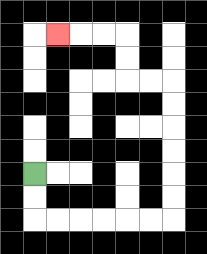{'start': '[1, 7]', 'end': '[2, 1]', 'path_directions': 'D,D,R,R,R,R,R,R,U,U,U,U,U,U,L,L,U,U,L,L,L', 'path_coordinates': '[[1, 7], [1, 8], [1, 9], [2, 9], [3, 9], [4, 9], [5, 9], [6, 9], [7, 9], [7, 8], [7, 7], [7, 6], [7, 5], [7, 4], [7, 3], [6, 3], [5, 3], [5, 2], [5, 1], [4, 1], [3, 1], [2, 1]]'}